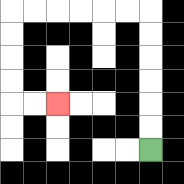{'start': '[6, 6]', 'end': '[2, 4]', 'path_directions': 'U,U,U,U,U,U,L,L,L,L,L,L,D,D,D,D,R,R', 'path_coordinates': '[[6, 6], [6, 5], [6, 4], [6, 3], [6, 2], [6, 1], [6, 0], [5, 0], [4, 0], [3, 0], [2, 0], [1, 0], [0, 0], [0, 1], [0, 2], [0, 3], [0, 4], [1, 4], [2, 4]]'}